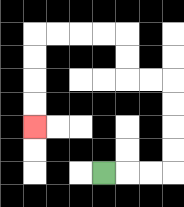{'start': '[4, 7]', 'end': '[1, 5]', 'path_directions': 'R,R,R,U,U,U,U,L,L,U,U,L,L,L,L,D,D,D,D', 'path_coordinates': '[[4, 7], [5, 7], [6, 7], [7, 7], [7, 6], [7, 5], [7, 4], [7, 3], [6, 3], [5, 3], [5, 2], [5, 1], [4, 1], [3, 1], [2, 1], [1, 1], [1, 2], [1, 3], [1, 4], [1, 5]]'}